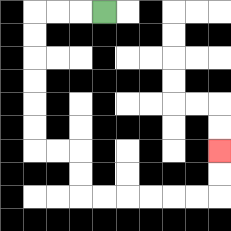{'start': '[4, 0]', 'end': '[9, 6]', 'path_directions': 'L,L,L,D,D,D,D,D,D,R,R,D,D,R,R,R,R,R,R,U,U', 'path_coordinates': '[[4, 0], [3, 0], [2, 0], [1, 0], [1, 1], [1, 2], [1, 3], [1, 4], [1, 5], [1, 6], [2, 6], [3, 6], [3, 7], [3, 8], [4, 8], [5, 8], [6, 8], [7, 8], [8, 8], [9, 8], [9, 7], [9, 6]]'}